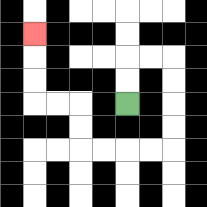{'start': '[5, 4]', 'end': '[1, 1]', 'path_directions': 'U,U,R,R,D,D,D,D,L,L,L,L,U,U,L,L,U,U,U', 'path_coordinates': '[[5, 4], [5, 3], [5, 2], [6, 2], [7, 2], [7, 3], [7, 4], [7, 5], [7, 6], [6, 6], [5, 6], [4, 6], [3, 6], [3, 5], [3, 4], [2, 4], [1, 4], [1, 3], [1, 2], [1, 1]]'}